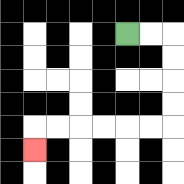{'start': '[5, 1]', 'end': '[1, 6]', 'path_directions': 'R,R,D,D,D,D,L,L,L,L,L,L,D', 'path_coordinates': '[[5, 1], [6, 1], [7, 1], [7, 2], [7, 3], [7, 4], [7, 5], [6, 5], [5, 5], [4, 5], [3, 5], [2, 5], [1, 5], [1, 6]]'}